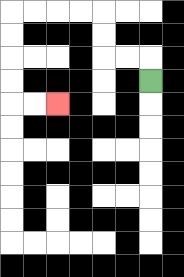{'start': '[6, 3]', 'end': '[2, 4]', 'path_directions': 'U,L,L,U,U,L,L,L,L,D,D,D,D,R,R', 'path_coordinates': '[[6, 3], [6, 2], [5, 2], [4, 2], [4, 1], [4, 0], [3, 0], [2, 0], [1, 0], [0, 0], [0, 1], [0, 2], [0, 3], [0, 4], [1, 4], [2, 4]]'}